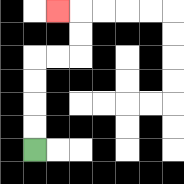{'start': '[1, 6]', 'end': '[2, 0]', 'path_directions': 'U,U,U,U,R,R,U,U,L', 'path_coordinates': '[[1, 6], [1, 5], [1, 4], [1, 3], [1, 2], [2, 2], [3, 2], [3, 1], [3, 0], [2, 0]]'}